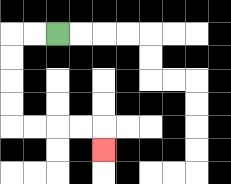{'start': '[2, 1]', 'end': '[4, 6]', 'path_directions': 'L,L,D,D,D,D,R,R,R,R,D', 'path_coordinates': '[[2, 1], [1, 1], [0, 1], [0, 2], [0, 3], [0, 4], [0, 5], [1, 5], [2, 5], [3, 5], [4, 5], [4, 6]]'}